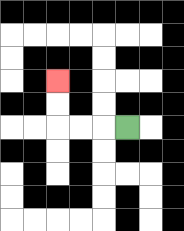{'start': '[5, 5]', 'end': '[2, 3]', 'path_directions': 'L,L,L,U,U', 'path_coordinates': '[[5, 5], [4, 5], [3, 5], [2, 5], [2, 4], [2, 3]]'}